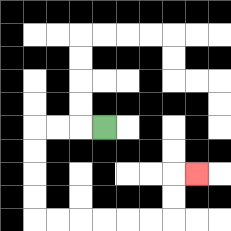{'start': '[4, 5]', 'end': '[8, 7]', 'path_directions': 'L,L,L,D,D,D,D,R,R,R,R,R,R,U,U,R', 'path_coordinates': '[[4, 5], [3, 5], [2, 5], [1, 5], [1, 6], [1, 7], [1, 8], [1, 9], [2, 9], [3, 9], [4, 9], [5, 9], [6, 9], [7, 9], [7, 8], [7, 7], [8, 7]]'}